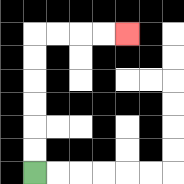{'start': '[1, 7]', 'end': '[5, 1]', 'path_directions': 'U,U,U,U,U,U,R,R,R,R', 'path_coordinates': '[[1, 7], [1, 6], [1, 5], [1, 4], [1, 3], [1, 2], [1, 1], [2, 1], [3, 1], [4, 1], [5, 1]]'}